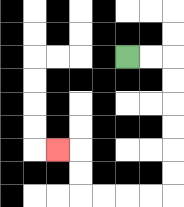{'start': '[5, 2]', 'end': '[2, 6]', 'path_directions': 'R,R,D,D,D,D,D,D,L,L,L,L,U,U,L', 'path_coordinates': '[[5, 2], [6, 2], [7, 2], [7, 3], [7, 4], [7, 5], [7, 6], [7, 7], [7, 8], [6, 8], [5, 8], [4, 8], [3, 8], [3, 7], [3, 6], [2, 6]]'}